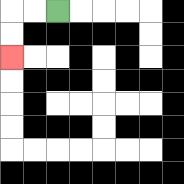{'start': '[2, 0]', 'end': '[0, 2]', 'path_directions': 'L,L,D,D', 'path_coordinates': '[[2, 0], [1, 0], [0, 0], [0, 1], [0, 2]]'}